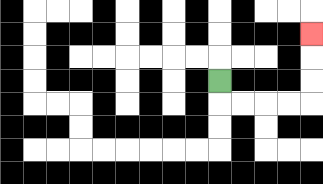{'start': '[9, 3]', 'end': '[13, 1]', 'path_directions': 'D,R,R,R,R,U,U,U', 'path_coordinates': '[[9, 3], [9, 4], [10, 4], [11, 4], [12, 4], [13, 4], [13, 3], [13, 2], [13, 1]]'}